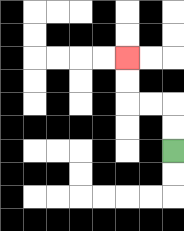{'start': '[7, 6]', 'end': '[5, 2]', 'path_directions': 'U,U,L,L,U,U', 'path_coordinates': '[[7, 6], [7, 5], [7, 4], [6, 4], [5, 4], [5, 3], [5, 2]]'}